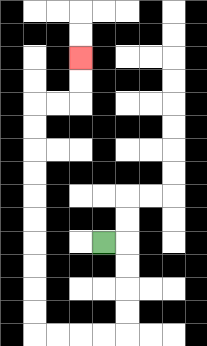{'start': '[4, 10]', 'end': '[3, 2]', 'path_directions': 'R,D,D,D,D,L,L,L,L,U,U,U,U,U,U,U,U,U,U,R,R,U,U', 'path_coordinates': '[[4, 10], [5, 10], [5, 11], [5, 12], [5, 13], [5, 14], [4, 14], [3, 14], [2, 14], [1, 14], [1, 13], [1, 12], [1, 11], [1, 10], [1, 9], [1, 8], [1, 7], [1, 6], [1, 5], [1, 4], [2, 4], [3, 4], [3, 3], [3, 2]]'}